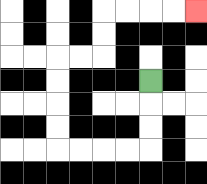{'start': '[6, 3]', 'end': '[8, 0]', 'path_directions': 'D,D,D,L,L,L,L,U,U,U,U,R,R,U,U,R,R,R,R', 'path_coordinates': '[[6, 3], [6, 4], [6, 5], [6, 6], [5, 6], [4, 6], [3, 6], [2, 6], [2, 5], [2, 4], [2, 3], [2, 2], [3, 2], [4, 2], [4, 1], [4, 0], [5, 0], [6, 0], [7, 0], [8, 0]]'}